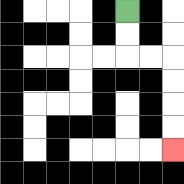{'start': '[5, 0]', 'end': '[7, 6]', 'path_directions': 'D,D,R,R,D,D,D,D', 'path_coordinates': '[[5, 0], [5, 1], [5, 2], [6, 2], [7, 2], [7, 3], [7, 4], [7, 5], [7, 6]]'}